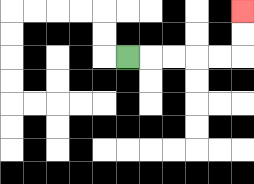{'start': '[5, 2]', 'end': '[10, 0]', 'path_directions': 'R,R,R,R,R,U,U', 'path_coordinates': '[[5, 2], [6, 2], [7, 2], [8, 2], [9, 2], [10, 2], [10, 1], [10, 0]]'}